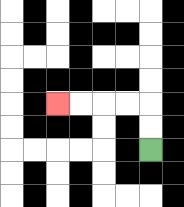{'start': '[6, 6]', 'end': '[2, 4]', 'path_directions': 'U,U,L,L,L,L', 'path_coordinates': '[[6, 6], [6, 5], [6, 4], [5, 4], [4, 4], [3, 4], [2, 4]]'}